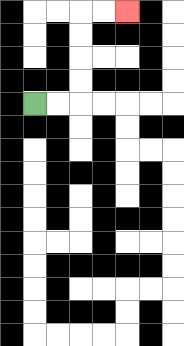{'start': '[1, 4]', 'end': '[5, 0]', 'path_directions': 'R,R,U,U,U,U,R,R', 'path_coordinates': '[[1, 4], [2, 4], [3, 4], [3, 3], [3, 2], [3, 1], [3, 0], [4, 0], [5, 0]]'}